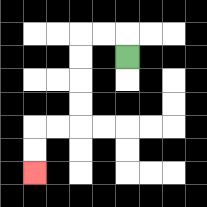{'start': '[5, 2]', 'end': '[1, 7]', 'path_directions': 'U,L,L,D,D,D,D,L,L,D,D', 'path_coordinates': '[[5, 2], [5, 1], [4, 1], [3, 1], [3, 2], [3, 3], [3, 4], [3, 5], [2, 5], [1, 5], [1, 6], [1, 7]]'}